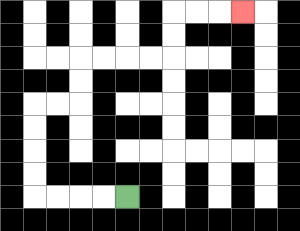{'start': '[5, 8]', 'end': '[10, 0]', 'path_directions': 'L,L,L,L,U,U,U,U,R,R,U,U,R,R,R,R,U,U,R,R,R', 'path_coordinates': '[[5, 8], [4, 8], [3, 8], [2, 8], [1, 8], [1, 7], [1, 6], [1, 5], [1, 4], [2, 4], [3, 4], [3, 3], [3, 2], [4, 2], [5, 2], [6, 2], [7, 2], [7, 1], [7, 0], [8, 0], [9, 0], [10, 0]]'}